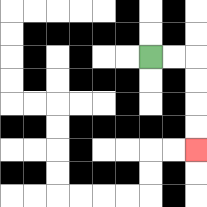{'start': '[6, 2]', 'end': '[8, 6]', 'path_directions': 'R,R,D,D,D,D', 'path_coordinates': '[[6, 2], [7, 2], [8, 2], [8, 3], [8, 4], [8, 5], [8, 6]]'}